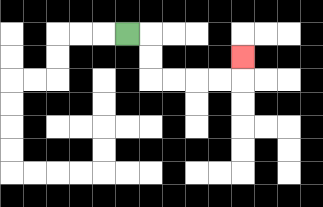{'start': '[5, 1]', 'end': '[10, 2]', 'path_directions': 'R,D,D,R,R,R,R,U', 'path_coordinates': '[[5, 1], [6, 1], [6, 2], [6, 3], [7, 3], [8, 3], [9, 3], [10, 3], [10, 2]]'}